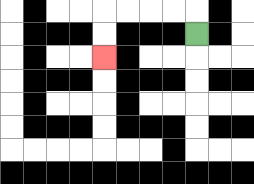{'start': '[8, 1]', 'end': '[4, 2]', 'path_directions': 'U,L,L,L,L,D,D', 'path_coordinates': '[[8, 1], [8, 0], [7, 0], [6, 0], [5, 0], [4, 0], [4, 1], [4, 2]]'}